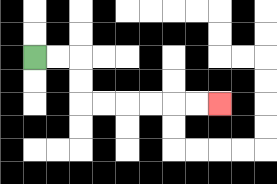{'start': '[1, 2]', 'end': '[9, 4]', 'path_directions': 'R,R,D,D,R,R,R,R,R,R', 'path_coordinates': '[[1, 2], [2, 2], [3, 2], [3, 3], [3, 4], [4, 4], [5, 4], [6, 4], [7, 4], [8, 4], [9, 4]]'}